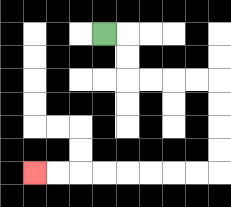{'start': '[4, 1]', 'end': '[1, 7]', 'path_directions': 'R,D,D,R,R,R,R,D,D,D,D,L,L,L,L,L,L,L,L', 'path_coordinates': '[[4, 1], [5, 1], [5, 2], [5, 3], [6, 3], [7, 3], [8, 3], [9, 3], [9, 4], [9, 5], [9, 6], [9, 7], [8, 7], [7, 7], [6, 7], [5, 7], [4, 7], [3, 7], [2, 7], [1, 7]]'}